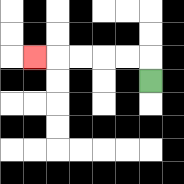{'start': '[6, 3]', 'end': '[1, 2]', 'path_directions': 'U,L,L,L,L,L', 'path_coordinates': '[[6, 3], [6, 2], [5, 2], [4, 2], [3, 2], [2, 2], [1, 2]]'}